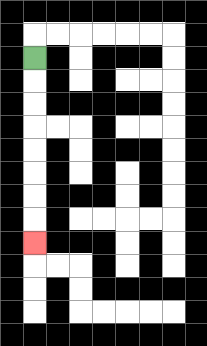{'start': '[1, 2]', 'end': '[1, 10]', 'path_directions': 'D,D,D,D,D,D,D,D', 'path_coordinates': '[[1, 2], [1, 3], [1, 4], [1, 5], [1, 6], [1, 7], [1, 8], [1, 9], [1, 10]]'}